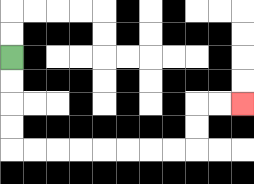{'start': '[0, 2]', 'end': '[10, 4]', 'path_directions': 'D,D,D,D,R,R,R,R,R,R,R,R,U,U,R,R', 'path_coordinates': '[[0, 2], [0, 3], [0, 4], [0, 5], [0, 6], [1, 6], [2, 6], [3, 6], [4, 6], [5, 6], [6, 6], [7, 6], [8, 6], [8, 5], [8, 4], [9, 4], [10, 4]]'}